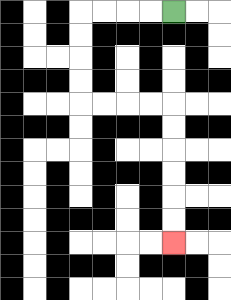{'start': '[7, 0]', 'end': '[7, 10]', 'path_directions': 'L,L,L,L,D,D,D,D,R,R,R,R,D,D,D,D,D,D', 'path_coordinates': '[[7, 0], [6, 0], [5, 0], [4, 0], [3, 0], [3, 1], [3, 2], [3, 3], [3, 4], [4, 4], [5, 4], [6, 4], [7, 4], [7, 5], [7, 6], [7, 7], [7, 8], [7, 9], [7, 10]]'}